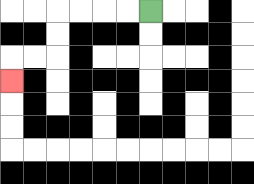{'start': '[6, 0]', 'end': '[0, 3]', 'path_directions': 'L,L,L,L,D,D,L,L,D', 'path_coordinates': '[[6, 0], [5, 0], [4, 0], [3, 0], [2, 0], [2, 1], [2, 2], [1, 2], [0, 2], [0, 3]]'}